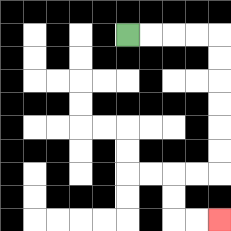{'start': '[5, 1]', 'end': '[9, 9]', 'path_directions': 'R,R,R,R,D,D,D,D,D,D,L,L,D,D,R,R', 'path_coordinates': '[[5, 1], [6, 1], [7, 1], [8, 1], [9, 1], [9, 2], [9, 3], [9, 4], [9, 5], [9, 6], [9, 7], [8, 7], [7, 7], [7, 8], [7, 9], [8, 9], [9, 9]]'}